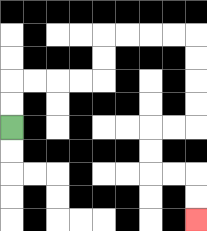{'start': '[0, 5]', 'end': '[8, 9]', 'path_directions': 'U,U,R,R,R,R,U,U,R,R,R,R,D,D,D,D,L,L,D,D,R,R,D,D', 'path_coordinates': '[[0, 5], [0, 4], [0, 3], [1, 3], [2, 3], [3, 3], [4, 3], [4, 2], [4, 1], [5, 1], [6, 1], [7, 1], [8, 1], [8, 2], [8, 3], [8, 4], [8, 5], [7, 5], [6, 5], [6, 6], [6, 7], [7, 7], [8, 7], [8, 8], [8, 9]]'}